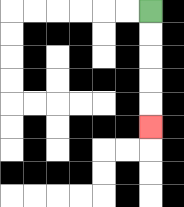{'start': '[6, 0]', 'end': '[6, 5]', 'path_directions': 'D,D,D,D,D', 'path_coordinates': '[[6, 0], [6, 1], [6, 2], [6, 3], [6, 4], [6, 5]]'}